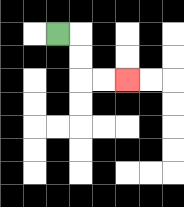{'start': '[2, 1]', 'end': '[5, 3]', 'path_directions': 'R,D,D,R,R', 'path_coordinates': '[[2, 1], [3, 1], [3, 2], [3, 3], [4, 3], [5, 3]]'}